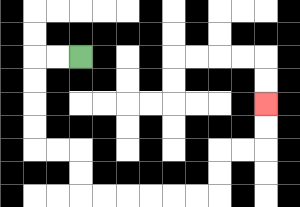{'start': '[3, 2]', 'end': '[11, 4]', 'path_directions': 'L,L,D,D,D,D,R,R,D,D,R,R,R,R,R,R,U,U,R,R,U,U', 'path_coordinates': '[[3, 2], [2, 2], [1, 2], [1, 3], [1, 4], [1, 5], [1, 6], [2, 6], [3, 6], [3, 7], [3, 8], [4, 8], [5, 8], [6, 8], [7, 8], [8, 8], [9, 8], [9, 7], [9, 6], [10, 6], [11, 6], [11, 5], [11, 4]]'}